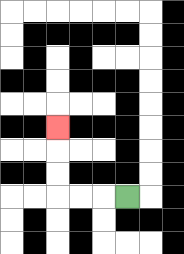{'start': '[5, 8]', 'end': '[2, 5]', 'path_directions': 'L,L,L,U,U,U', 'path_coordinates': '[[5, 8], [4, 8], [3, 8], [2, 8], [2, 7], [2, 6], [2, 5]]'}